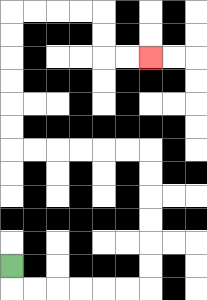{'start': '[0, 11]', 'end': '[6, 2]', 'path_directions': 'D,R,R,R,R,R,R,U,U,U,U,U,U,L,L,L,L,L,L,U,U,U,U,U,U,R,R,R,R,D,D,R,R', 'path_coordinates': '[[0, 11], [0, 12], [1, 12], [2, 12], [3, 12], [4, 12], [5, 12], [6, 12], [6, 11], [6, 10], [6, 9], [6, 8], [6, 7], [6, 6], [5, 6], [4, 6], [3, 6], [2, 6], [1, 6], [0, 6], [0, 5], [0, 4], [0, 3], [0, 2], [0, 1], [0, 0], [1, 0], [2, 0], [3, 0], [4, 0], [4, 1], [4, 2], [5, 2], [6, 2]]'}